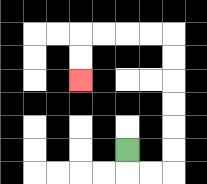{'start': '[5, 6]', 'end': '[3, 3]', 'path_directions': 'D,R,R,U,U,U,U,U,U,L,L,L,L,D,D', 'path_coordinates': '[[5, 6], [5, 7], [6, 7], [7, 7], [7, 6], [7, 5], [7, 4], [7, 3], [7, 2], [7, 1], [6, 1], [5, 1], [4, 1], [3, 1], [3, 2], [3, 3]]'}